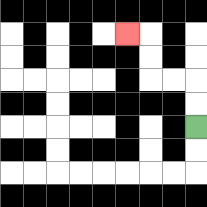{'start': '[8, 5]', 'end': '[5, 1]', 'path_directions': 'U,U,L,L,U,U,L', 'path_coordinates': '[[8, 5], [8, 4], [8, 3], [7, 3], [6, 3], [6, 2], [6, 1], [5, 1]]'}